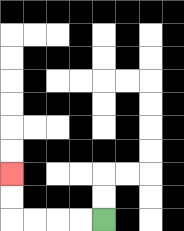{'start': '[4, 9]', 'end': '[0, 7]', 'path_directions': 'L,L,L,L,U,U', 'path_coordinates': '[[4, 9], [3, 9], [2, 9], [1, 9], [0, 9], [0, 8], [0, 7]]'}